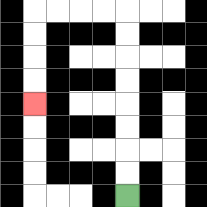{'start': '[5, 8]', 'end': '[1, 4]', 'path_directions': 'U,U,U,U,U,U,U,U,L,L,L,L,D,D,D,D', 'path_coordinates': '[[5, 8], [5, 7], [5, 6], [5, 5], [5, 4], [5, 3], [5, 2], [5, 1], [5, 0], [4, 0], [3, 0], [2, 0], [1, 0], [1, 1], [1, 2], [1, 3], [1, 4]]'}